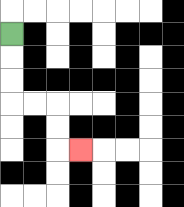{'start': '[0, 1]', 'end': '[3, 6]', 'path_directions': 'D,D,D,R,R,D,D,R', 'path_coordinates': '[[0, 1], [0, 2], [0, 3], [0, 4], [1, 4], [2, 4], [2, 5], [2, 6], [3, 6]]'}